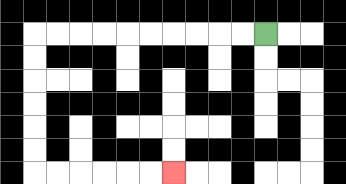{'start': '[11, 1]', 'end': '[7, 7]', 'path_directions': 'L,L,L,L,L,L,L,L,L,L,D,D,D,D,D,D,R,R,R,R,R,R', 'path_coordinates': '[[11, 1], [10, 1], [9, 1], [8, 1], [7, 1], [6, 1], [5, 1], [4, 1], [3, 1], [2, 1], [1, 1], [1, 2], [1, 3], [1, 4], [1, 5], [1, 6], [1, 7], [2, 7], [3, 7], [4, 7], [5, 7], [6, 7], [7, 7]]'}